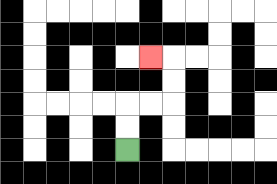{'start': '[5, 6]', 'end': '[6, 2]', 'path_directions': 'U,U,R,R,U,U,L', 'path_coordinates': '[[5, 6], [5, 5], [5, 4], [6, 4], [7, 4], [7, 3], [7, 2], [6, 2]]'}